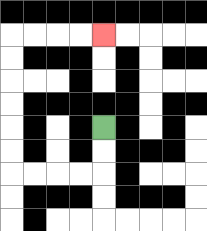{'start': '[4, 5]', 'end': '[4, 1]', 'path_directions': 'D,D,L,L,L,L,U,U,U,U,U,U,R,R,R,R', 'path_coordinates': '[[4, 5], [4, 6], [4, 7], [3, 7], [2, 7], [1, 7], [0, 7], [0, 6], [0, 5], [0, 4], [0, 3], [0, 2], [0, 1], [1, 1], [2, 1], [3, 1], [4, 1]]'}